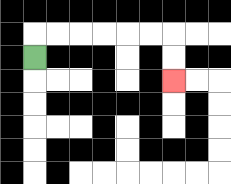{'start': '[1, 2]', 'end': '[7, 3]', 'path_directions': 'U,R,R,R,R,R,R,D,D', 'path_coordinates': '[[1, 2], [1, 1], [2, 1], [3, 1], [4, 1], [5, 1], [6, 1], [7, 1], [7, 2], [7, 3]]'}